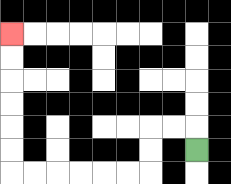{'start': '[8, 6]', 'end': '[0, 1]', 'path_directions': 'U,L,L,D,D,L,L,L,L,L,L,U,U,U,U,U,U', 'path_coordinates': '[[8, 6], [8, 5], [7, 5], [6, 5], [6, 6], [6, 7], [5, 7], [4, 7], [3, 7], [2, 7], [1, 7], [0, 7], [0, 6], [0, 5], [0, 4], [0, 3], [0, 2], [0, 1]]'}